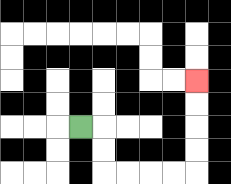{'start': '[3, 5]', 'end': '[8, 3]', 'path_directions': 'R,D,D,R,R,R,R,U,U,U,U', 'path_coordinates': '[[3, 5], [4, 5], [4, 6], [4, 7], [5, 7], [6, 7], [7, 7], [8, 7], [8, 6], [8, 5], [8, 4], [8, 3]]'}